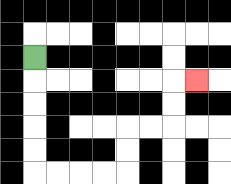{'start': '[1, 2]', 'end': '[8, 3]', 'path_directions': 'D,D,D,D,D,R,R,R,R,U,U,R,R,U,U,R', 'path_coordinates': '[[1, 2], [1, 3], [1, 4], [1, 5], [1, 6], [1, 7], [2, 7], [3, 7], [4, 7], [5, 7], [5, 6], [5, 5], [6, 5], [7, 5], [7, 4], [7, 3], [8, 3]]'}